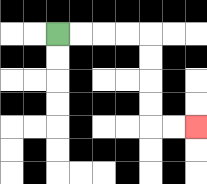{'start': '[2, 1]', 'end': '[8, 5]', 'path_directions': 'R,R,R,R,D,D,D,D,R,R', 'path_coordinates': '[[2, 1], [3, 1], [4, 1], [5, 1], [6, 1], [6, 2], [6, 3], [6, 4], [6, 5], [7, 5], [8, 5]]'}